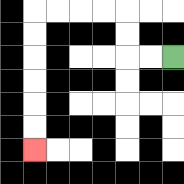{'start': '[7, 2]', 'end': '[1, 6]', 'path_directions': 'L,L,U,U,L,L,L,L,D,D,D,D,D,D', 'path_coordinates': '[[7, 2], [6, 2], [5, 2], [5, 1], [5, 0], [4, 0], [3, 0], [2, 0], [1, 0], [1, 1], [1, 2], [1, 3], [1, 4], [1, 5], [1, 6]]'}